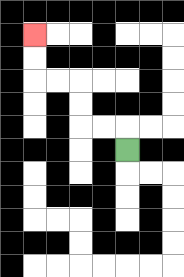{'start': '[5, 6]', 'end': '[1, 1]', 'path_directions': 'U,L,L,U,U,L,L,U,U', 'path_coordinates': '[[5, 6], [5, 5], [4, 5], [3, 5], [3, 4], [3, 3], [2, 3], [1, 3], [1, 2], [1, 1]]'}